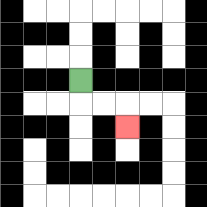{'start': '[3, 3]', 'end': '[5, 5]', 'path_directions': 'D,R,R,D', 'path_coordinates': '[[3, 3], [3, 4], [4, 4], [5, 4], [5, 5]]'}